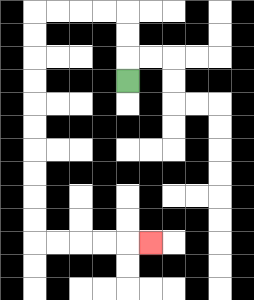{'start': '[5, 3]', 'end': '[6, 10]', 'path_directions': 'U,U,U,L,L,L,L,D,D,D,D,D,D,D,D,D,D,R,R,R,R,R', 'path_coordinates': '[[5, 3], [5, 2], [5, 1], [5, 0], [4, 0], [3, 0], [2, 0], [1, 0], [1, 1], [1, 2], [1, 3], [1, 4], [1, 5], [1, 6], [1, 7], [1, 8], [1, 9], [1, 10], [2, 10], [3, 10], [4, 10], [5, 10], [6, 10]]'}